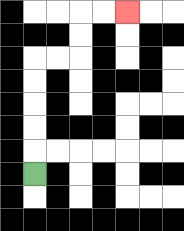{'start': '[1, 7]', 'end': '[5, 0]', 'path_directions': 'U,U,U,U,U,R,R,U,U,R,R', 'path_coordinates': '[[1, 7], [1, 6], [1, 5], [1, 4], [1, 3], [1, 2], [2, 2], [3, 2], [3, 1], [3, 0], [4, 0], [5, 0]]'}